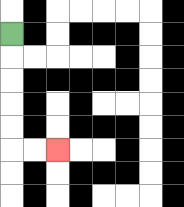{'start': '[0, 1]', 'end': '[2, 6]', 'path_directions': 'D,D,D,D,D,R,R', 'path_coordinates': '[[0, 1], [0, 2], [0, 3], [0, 4], [0, 5], [0, 6], [1, 6], [2, 6]]'}